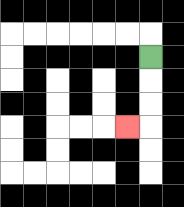{'start': '[6, 2]', 'end': '[5, 5]', 'path_directions': 'D,D,D,L', 'path_coordinates': '[[6, 2], [6, 3], [6, 4], [6, 5], [5, 5]]'}